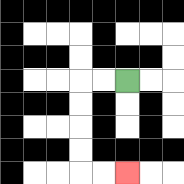{'start': '[5, 3]', 'end': '[5, 7]', 'path_directions': 'L,L,D,D,D,D,R,R', 'path_coordinates': '[[5, 3], [4, 3], [3, 3], [3, 4], [3, 5], [3, 6], [3, 7], [4, 7], [5, 7]]'}